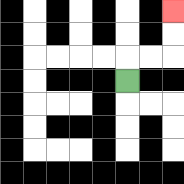{'start': '[5, 3]', 'end': '[7, 0]', 'path_directions': 'U,R,R,U,U', 'path_coordinates': '[[5, 3], [5, 2], [6, 2], [7, 2], [7, 1], [7, 0]]'}